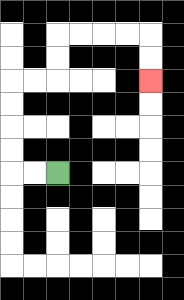{'start': '[2, 7]', 'end': '[6, 3]', 'path_directions': 'L,L,U,U,U,U,R,R,U,U,R,R,R,R,D,D', 'path_coordinates': '[[2, 7], [1, 7], [0, 7], [0, 6], [0, 5], [0, 4], [0, 3], [1, 3], [2, 3], [2, 2], [2, 1], [3, 1], [4, 1], [5, 1], [6, 1], [6, 2], [6, 3]]'}